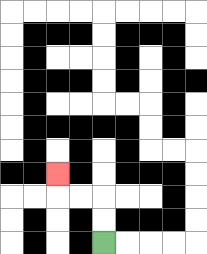{'start': '[4, 10]', 'end': '[2, 7]', 'path_directions': 'U,U,L,L,U', 'path_coordinates': '[[4, 10], [4, 9], [4, 8], [3, 8], [2, 8], [2, 7]]'}